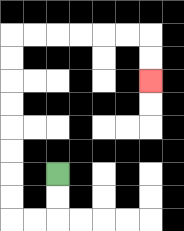{'start': '[2, 7]', 'end': '[6, 3]', 'path_directions': 'D,D,L,L,U,U,U,U,U,U,U,U,R,R,R,R,R,R,D,D', 'path_coordinates': '[[2, 7], [2, 8], [2, 9], [1, 9], [0, 9], [0, 8], [0, 7], [0, 6], [0, 5], [0, 4], [0, 3], [0, 2], [0, 1], [1, 1], [2, 1], [3, 1], [4, 1], [5, 1], [6, 1], [6, 2], [6, 3]]'}